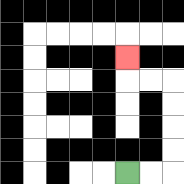{'start': '[5, 7]', 'end': '[5, 2]', 'path_directions': 'R,R,U,U,U,U,L,L,U', 'path_coordinates': '[[5, 7], [6, 7], [7, 7], [7, 6], [7, 5], [7, 4], [7, 3], [6, 3], [5, 3], [5, 2]]'}